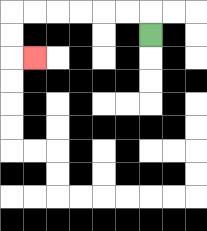{'start': '[6, 1]', 'end': '[1, 2]', 'path_directions': 'U,L,L,L,L,L,L,D,D,R', 'path_coordinates': '[[6, 1], [6, 0], [5, 0], [4, 0], [3, 0], [2, 0], [1, 0], [0, 0], [0, 1], [0, 2], [1, 2]]'}